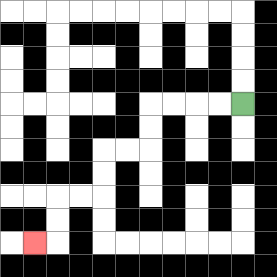{'start': '[10, 4]', 'end': '[1, 10]', 'path_directions': 'L,L,L,L,D,D,L,L,D,D,L,L,D,D,L', 'path_coordinates': '[[10, 4], [9, 4], [8, 4], [7, 4], [6, 4], [6, 5], [6, 6], [5, 6], [4, 6], [4, 7], [4, 8], [3, 8], [2, 8], [2, 9], [2, 10], [1, 10]]'}